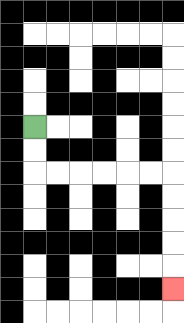{'start': '[1, 5]', 'end': '[7, 12]', 'path_directions': 'D,D,R,R,R,R,R,R,D,D,D,D,D', 'path_coordinates': '[[1, 5], [1, 6], [1, 7], [2, 7], [3, 7], [4, 7], [5, 7], [6, 7], [7, 7], [7, 8], [7, 9], [7, 10], [7, 11], [7, 12]]'}